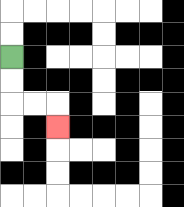{'start': '[0, 2]', 'end': '[2, 5]', 'path_directions': 'D,D,R,R,D', 'path_coordinates': '[[0, 2], [0, 3], [0, 4], [1, 4], [2, 4], [2, 5]]'}